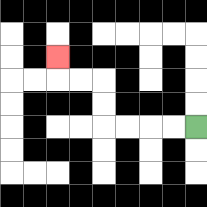{'start': '[8, 5]', 'end': '[2, 2]', 'path_directions': 'L,L,L,L,U,U,L,L,U', 'path_coordinates': '[[8, 5], [7, 5], [6, 5], [5, 5], [4, 5], [4, 4], [4, 3], [3, 3], [2, 3], [2, 2]]'}